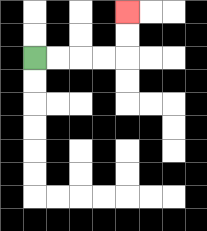{'start': '[1, 2]', 'end': '[5, 0]', 'path_directions': 'R,R,R,R,U,U', 'path_coordinates': '[[1, 2], [2, 2], [3, 2], [4, 2], [5, 2], [5, 1], [5, 0]]'}